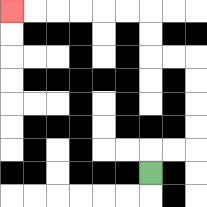{'start': '[6, 7]', 'end': '[0, 0]', 'path_directions': 'U,R,R,U,U,U,U,L,L,U,U,L,L,L,L,L,L', 'path_coordinates': '[[6, 7], [6, 6], [7, 6], [8, 6], [8, 5], [8, 4], [8, 3], [8, 2], [7, 2], [6, 2], [6, 1], [6, 0], [5, 0], [4, 0], [3, 0], [2, 0], [1, 0], [0, 0]]'}